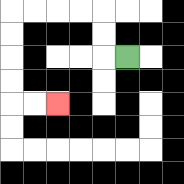{'start': '[5, 2]', 'end': '[2, 4]', 'path_directions': 'L,U,U,L,L,L,L,D,D,D,D,R,R', 'path_coordinates': '[[5, 2], [4, 2], [4, 1], [4, 0], [3, 0], [2, 0], [1, 0], [0, 0], [0, 1], [0, 2], [0, 3], [0, 4], [1, 4], [2, 4]]'}